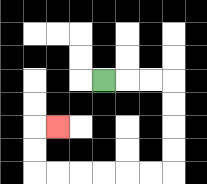{'start': '[4, 3]', 'end': '[2, 5]', 'path_directions': 'R,R,R,D,D,D,D,L,L,L,L,L,L,U,U,R', 'path_coordinates': '[[4, 3], [5, 3], [6, 3], [7, 3], [7, 4], [7, 5], [7, 6], [7, 7], [6, 7], [5, 7], [4, 7], [3, 7], [2, 7], [1, 7], [1, 6], [1, 5], [2, 5]]'}